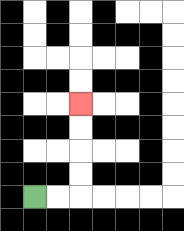{'start': '[1, 8]', 'end': '[3, 4]', 'path_directions': 'R,R,U,U,U,U', 'path_coordinates': '[[1, 8], [2, 8], [3, 8], [3, 7], [3, 6], [3, 5], [3, 4]]'}